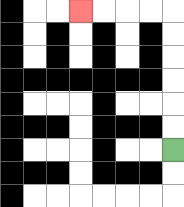{'start': '[7, 6]', 'end': '[3, 0]', 'path_directions': 'U,U,U,U,U,U,L,L,L,L', 'path_coordinates': '[[7, 6], [7, 5], [7, 4], [7, 3], [7, 2], [7, 1], [7, 0], [6, 0], [5, 0], [4, 0], [3, 0]]'}